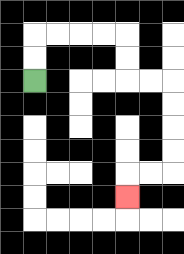{'start': '[1, 3]', 'end': '[5, 8]', 'path_directions': 'U,U,R,R,R,R,D,D,R,R,D,D,D,D,L,L,D', 'path_coordinates': '[[1, 3], [1, 2], [1, 1], [2, 1], [3, 1], [4, 1], [5, 1], [5, 2], [5, 3], [6, 3], [7, 3], [7, 4], [7, 5], [7, 6], [7, 7], [6, 7], [5, 7], [5, 8]]'}